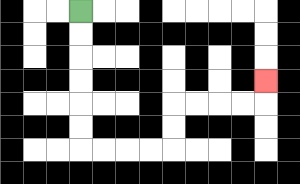{'start': '[3, 0]', 'end': '[11, 3]', 'path_directions': 'D,D,D,D,D,D,R,R,R,R,U,U,R,R,R,R,U', 'path_coordinates': '[[3, 0], [3, 1], [3, 2], [3, 3], [3, 4], [3, 5], [3, 6], [4, 6], [5, 6], [6, 6], [7, 6], [7, 5], [7, 4], [8, 4], [9, 4], [10, 4], [11, 4], [11, 3]]'}